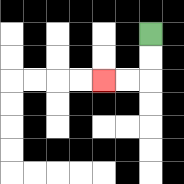{'start': '[6, 1]', 'end': '[4, 3]', 'path_directions': 'D,D,L,L', 'path_coordinates': '[[6, 1], [6, 2], [6, 3], [5, 3], [4, 3]]'}